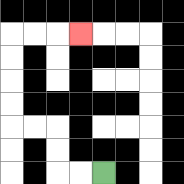{'start': '[4, 7]', 'end': '[3, 1]', 'path_directions': 'L,L,U,U,L,L,U,U,U,U,R,R,R', 'path_coordinates': '[[4, 7], [3, 7], [2, 7], [2, 6], [2, 5], [1, 5], [0, 5], [0, 4], [0, 3], [0, 2], [0, 1], [1, 1], [2, 1], [3, 1]]'}